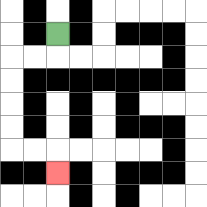{'start': '[2, 1]', 'end': '[2, 7]', 'path_directions': 'D,L,L,D,D,D,D,R,R,D', 'path_coordinates': '[[2, 1], [2, 2], [1, 2], [0, 2], [0, 3], [0, 4], [0, 5], [0, 6], [1, 6], [2, 6], [2, 7]]'}